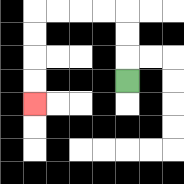{'start': '[5, 3]', 'end': '[1, 4]', 'path_directions': 'U,U,U,L,L,L,L,D,D,D,D', 'path_coordinates': '[[5, 3], [5, 2], [5, 1], [5, 0], [4, 0], [3, 0], [2, 0], [1, 0], [1, 1], [1, 2], [1, 3], [1, 4]]'}